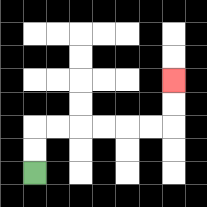{'start': '[1, 7]', 'end': '[7, 3]', 'path_directions': 'U,U,R,R,R,R,R,R,U,U', 'path_coordinates': '[[1, 7], [1, 6], [1, 5], [2, 5], [3, 5], [4, 5], [5, 5], [6, 5], [7, 5], [7, 4], [7, 3]]'}